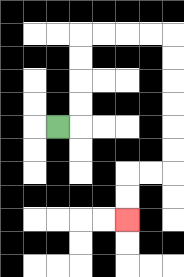{'start': '[2, 5]', 'end': '[5, 9]', 'path_directions': 'R,U,U,U,U,R,R,R,R,D,D,D,D,D,D,L,L,D,D', 'path_coordinates': '[[2, 5], [3, 5], [3, 4], [3, 3], [3, 2], [3, 1], [4, 1], [5, 1], [6, 1], [7, 1], [7, 2], [7, 3], [7, 4], [7, 5], [7, 6], [7, 7], [6, 7], [5, 7], [5, 8], [5, 9]]'}